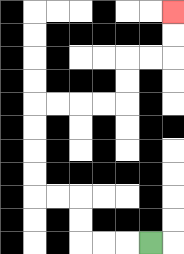{'start': '[6, 10]', 'end': '[7, 0]', 'path_directions': 'L,L,L,U,U,L,L,U,U,U,U,R,R,R,R,U,U,R,R,U,U', 'path_coordinates': '[[6, 10], [5, 10], [4, 10], [3, 10], [3, 9], [3, 8], [2, 8], [1, 8], [1, 7], [1, 6], [1, 5], [1, 4], [2, 4], [3, 4], [4, 4], [5, 4], [5, 3], [5, 2], [6, 2], [7, 2], [7, 1], [7, 0]]'}